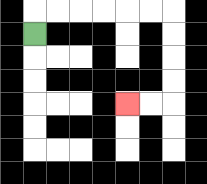{'start': '[1, 1]', 'end': '[5, 4]', 'path_directions': 'U,R,R,R,R,R,R,D,D,D,D,L,L', 'path_coordinates': '[[1, 1], [1, 0], [2, 0], [3, 0], [4, 0], [5, 0], [6, 0], [7, 0], [7, 1], [7, 2], [7, 3], [7, 4], [6, 4], [5, 4]]'}